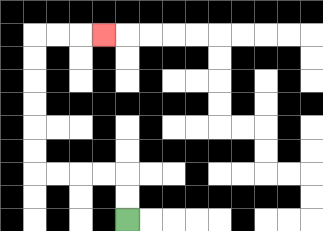{'start': '[5, 9]', 'end': '[4, 1]', 'path_directions': 'U,U,L,L,L,L,U,U,U,U,U,U,R,R,R', 'path_coordinates': '[[5, 9], [5, 8], [5, 7], [4, 7], [3, 7], [2, 7], [1, 7], [1, 6], [1, 5], [1, 4], [1, 3], [1, 2], [1, 1], [2, 1], [3, 1], [4, 1]]'}